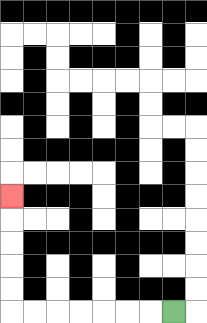{'start': '[7, 13]', 'end': '[0, 8]', 'path_directions': 'L,L,L,L,L,L,L,U,U,U,U,U', 'path_coordinates': '[[7, 13], [6, 13], [5, 13], [4, 13], [3, 13], [2, 13], [1, 13], [0, 13], [0, 12], [0, 11], [0, 10], [0, 9], [0, 8]]'}